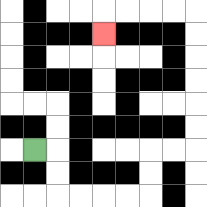{'start': '[1, 6]', 'end': '[4, 1]', 'path_directions': 'R,D,D,R,R,R,R,U,U,R,R,U,U,U,U,U,U,L,L,L,L,D', 'path_coordinates': '[[1, 6], [2, 6], [2, 7], [2, 8], [3, 8], [4, 8], [5, 8], [6, 8], [6, 7], [6, 6], [7, 6], [8, 6], [8, 5], [8, 4], [8, 3], [8, 2], [8, 1], [8, 0], [7, 0], [6, 0], [5, 0], [4, 0], [4, 1]]'}